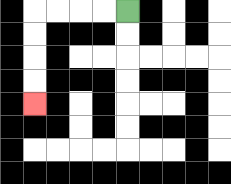{'start': '[5, 0]', 'end': '[1, 4]', 'path_directions': 'L,L,L,L,D,D,D,D', 'path_coordinates': '[[5, 0], [4, 0], [3, 0], [2, 0], [1, 0], [1, 1], [1, 2], [1, 3], [1, 4]]'}